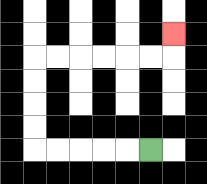{'start': '[6, 6]', 'end': '[7, 1]', 'path_directions': 'L,L,L,L,L,U,U,U,U,R,R,R,R,R,R,U', 'path_coordinates': '[[6, 6], [5, 6], [4, 6], [3, 6], [2, 6], [1, 6], [1, 5], [1, 4], [1, 3], [1, 2], [2, 2], [3, 2], [4, 2], [5, 2], [6, 2], [7, 2], [7, 1]]'}